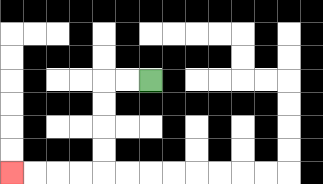{'start': '[6, 3]', 'end': '[0, 7]', 'path_directions': 'L,L,D,D,D,D,L,L,L,L', 'path_coordinates': '[[6, 3], [5, 3], [4, 3], [4, 4], [4, 5], [4, 6], [4, 7], [3, 7], [2, 7], [1, 7], [0, 7]]'}